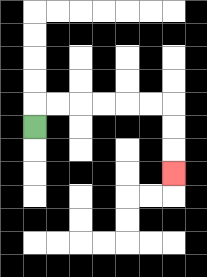{'start': '[1, 5]', 'end': '[7, 7]', 'path_directions': 'U,R,R,R,R,R,R,D,D,D', 'path_coordinates': '[[1, 5], [1, 4], [2, 4], [3, 4], [4, 4], [5, 4], [6, 4], [7, 4], [7, 5], [7, 6], [7, 7]]'}